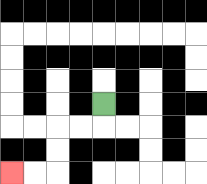{'start': '[4, 4]', 'end': '[0, 7]', 'path_directions': 'D,L,L,D,D,L,L', 'path_coordinates': '[[4, 4], [4, 5], [3, 5], [2, 5], [2, 6], [2, 7], [1, 7], [0, 7]]'}